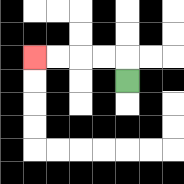{'start': '[5, 3]', 'end': '[1, 2]', 'path_directions': 'U,L,L,L,L', 'path_coordinates': '[[5, 3], [5, 2], [4, 2], [3, 2], [2, 2], [1, 2]]'}